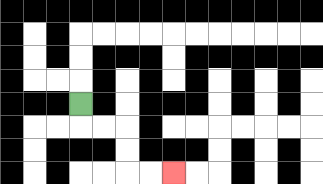{'start': '[3, 4]', 'end': '[7, 7]', 'path_directions': 'D,R,R,D,D,R,R', 'path_coordinates': '[[3, 4], [3, 5], [4, 5], [5, 5], [5, 6], [5, 7], [6, 7], [7, 7]]'}